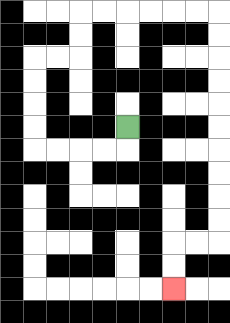{'start': '[5, 5]', 'end': '[7, 12]', 'path_directions': 'D,L,L,L,L,U,U,U,U,R,R,U,U,R,R,R,R,R,R,D,D,D,D,D,D,D,D,D,D,L,L,D,D', 'path_coordinates': '[[5, 5], [5, 6], [4, 6], [3, 6], [2, 6], [1, 6], [1, 5], [1, 4], [1, 3], [1, 2], [2, 2], [3, 2], [3, 1], [3, 0], [4, 0], [5, 0], [6, 0], [7, 0], [8, 0], [9, 0], [9, 1], [9, 2], [9, 3], [9, 4], [9, 5], [9, 6], [9, 7], [9, 8], [9, 9], [9, 10], [8, 10], [7, 10], [7, 11], [7, 12]]'}